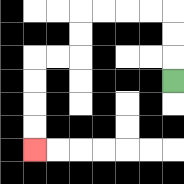{'start': '[7, 3]', 'end': '[1, 6]', 'path_directions': 'U,U,U,L,L,L,L,D,D,L,L,D,D,D,D', 'path_coordinates': '[[7, 3], [7, 2], [7, 1], [7, 0], [6, 0], [5, 0], [4, 0], [3, 0], [3, 1], [3, 2], [2, 2], [1, 2], [1, 3], [1, 4], [1, 5], [1, 6]]'}